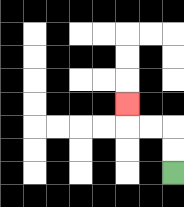{'start': '[7, 7]', 'end': '[5, 4]', 'path_directions': 'U,U,L,L,U', 'path_coordinates': '[[7, 7], [7, 6], [7, 5], [6, 5], [5, 5], [5, 4]]'}